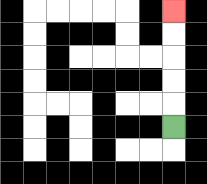{'start': '[7, 5]', 'end': '[7, 0]', 'path_directions': 'U,U,U,U,U', 'path_coordinates': '[[7, 5], [7, 4], [7, 3], [7, 2], [7, 1], [7, 0]]'}